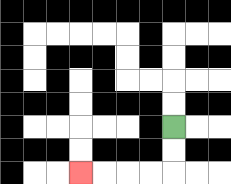{'start': '[7, 5]', 'end': '[3, 7]', 'path_directions': 'D,D,L,L,L,L', 'path_coordinates': '[[7, 5], [7, 6], [7, 7], [6, 7], [5, 7], [4, 7], [3, 7]]'}